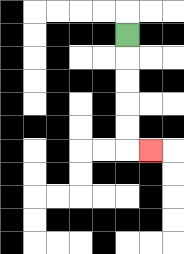{'start': '[5, 1]', 'end': '[6, 6]', 'path_directions': 'D,D,D,D,D,R', 'path_coordinates': '[[5, 1], [5, 2], [5, 3], [5, 4], [5, 5], [5, 6], [6, 6]]'}